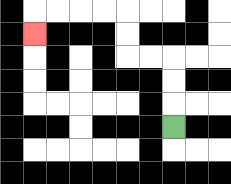{'start': '[7, 5]', 'end': '[1, 1]', 'path_directions': 'U,U,U,L,L,U,U,L,L,L,L,D', 'path_coordinates': '[[7, 5], [7, 4], [7, 3], [7, 2], [6, 2], [5, 2], [5, 1], [5, 0], [4, 0], [3, 0], [2, 0], [1, 0], [1, 1]]'}